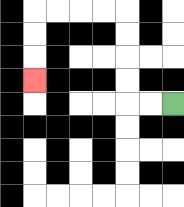{'start': '[7, 4]', 'end': '[1, 3]', 'path_directions': 'L,L,U,U,U,U,L,L,L,L,D,D,D', 'path_coordinates': '[[7, 4], [6, 4], [5, 4], [5, 3], [5, 2], [5, 1], [5, 0], [4, 0], [3, 0], [2, 0], [1, 0], [1, 1], [1, 2], [1, 3]]'}